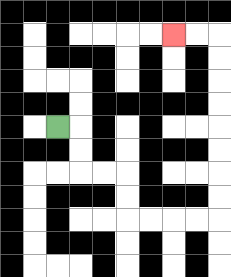{'start': '[2, 5]', 'end': '[7, 1]', 'path_directions': 'R,D,D,R,R,D,D,R,R,R,R,U,U,U,U,U,U,U,U,L,L', 'path_coordinates': '[[2, 5], [3, 5], [3, 6], [3, 7], [4, 7], [5, 7], [5, 8], [5, 9], [6, 9], [7, 9], [8, 9], [9, 9], [9, 8], [9, 7], [9, 6], [9, 5], [9, 4], [9, 3], [9, 2], [9, 1], [8, 1], [7, 1]]'}